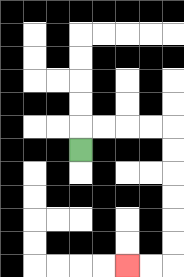{'start': '[3, 6]', 'end': '[5, 11]', 'path_directions': 'U,R,R,R,R,D,D,D,D,D,D,L,L', 'path_coordinates': '[[3, 6], [3, 5], [4, 5], [5, 5], [6, 5], [7, 5], [7, 6], [7, 7], [7, 8], [7, 9], [7, 10], [7, 11], [6, 11], [5, 11]]'}